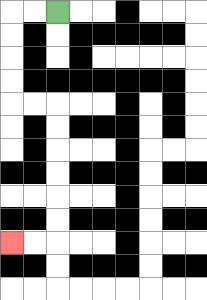{'start': '[2, 0]', 'end': '[0, 10]', 'path_directions': 'L,L,D,D,D,D,R,R,D,D,D,D,D,D,L,L', 'path_coordinates': '[[2, 0], [1, 0], [0, 0], [0, 1], [0, 2], [0, 3], [0, 4], [1, 4], [2, 4], [2, 5], [2, 6], [2, 7], [2, 8], [2, 9], [2, 10], [1, 10], [0, 10]]'}